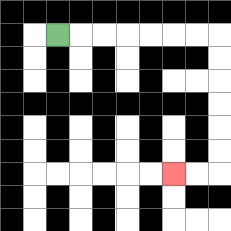{'start': '[2, 1]', 'end': '[7, 7]', 'path_directions': 'R,R,R,R,R,R,R,D,D,D,D,D,D,L,L', 'path_coordinates': '[[2, 1], [3, 1], [4, 1], [5, 1], [6, 1], [7, 1], [8, 1], [9, 1], [9, 2], [9, 3], [9, 4], [9, 5], [9, 6], [9, 7], [8, 7], [7, 7]]'}